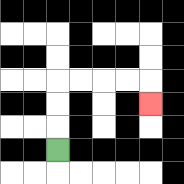{'start': '[2, 6]', 'end': '[6, 4]', 'path_directions': 'U,U,U,R,R,R,R,D', 'path_coordinates': '[[2, 6], [2, 5], [2, 4], [2, 3], [3, 3], [4, 3], [5, 3], [6, 3], [6, 4]]'}